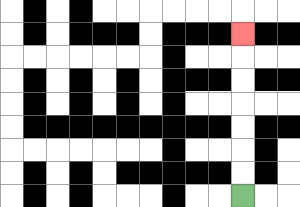{'start': '[10, 8]', 'end': '[10, 1]', 'path_directions': 'U,U,U,U,U,U,U', 'path_coordinates': '[[10, 8], [10, 7], [10, 6], [10, 5], [10, 4], [10, 3], [10, 2], [10, 1]]'}